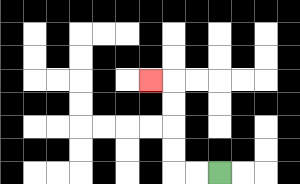{'start': '[9, 7]', 'end': '[6, 3]', 'path_directions': 'L,L,U,U,U,U,L', 'path_coordinates': '[[9, 7], [8, 7], [7, 7], [7, 6], [7, 5], [7, 4], [7, 3], [6, 3]]'}